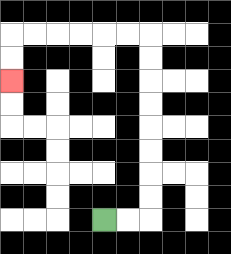{'start': '[4, 9]', 'end': '[0, 3]', 'path_directions': 'R,R,U,U,U,U,U,U,U,U,L,L,L,L,L,L,D,D', 'path_coordinates': '[[4, 9], [5, 9], [6, 9], [6, 8], [6, 7], [6, 6], [6, 5], [6, 4], [6, 3], [6, 2], [6, 1], [5, 1], [4, 1], [3, 1], [2, 1], [1, 1], [0, 1], [0, 2], [0, 3]]'}